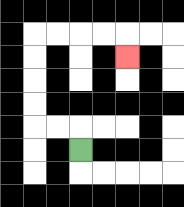{'start': '[3, 6]', 'end': '[5, 2]', 'path_directions': 'U,L,L,U,U,U,U,R,R,R,R,D', 'path_coordinates': '[[3, 6], [3, 5], [2, 5], [1, 5], [1, 4], [1, 3], [1, 2], [1, 1], [2, 1], [3, 1], [4, 1], [5, 1], [5, 2]]'}